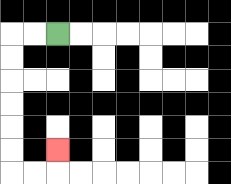{'start': '[2, 1]', 'end': '[2, 6]', 'path_directions': 'L,L,D,D,D,D,D,D,R,R,U', 'path_coordinates': '[[2, 1], [1, 1], [0, 1], [0, 2], [0, 3], [0, 4], [0, 5], [0, 6], [0, 7], [1, 7], [2, 7], [2, 6]]'}